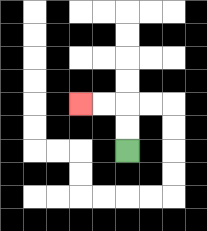{'start': '[5, 6]', 'end': '[3, 4]', 'path_directions': 'U,U,L,L', 'path_coordinates': '[[5, 6], [5, 5], [5, 4], [4, 4], [3, 4]]'}